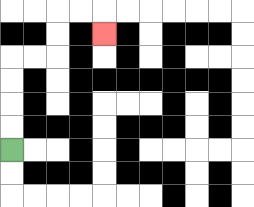{'start': '[0, 6]', 'end': '[4, 1]', 'path_directions': 'U,U,U,U,R,R,U,U,R,R,D', 'path_coordinates': '[[0, 6], [0, 5], [0, 4], [0, 3], [0, 2], [1, 2], [2, 2], [2, 1], [2, 0], [3, 0], [4, 0], [4, 1]]'}